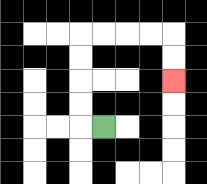{'start': '[4, 5]', 'end': '[7, 3]', 'path_directions': 'L,U,U,U,U,R,R,R,R,D,D', 'path_coordinates': '[[4, 5], [3, 5], [3, 4], [3, 3], [3, 2], [3, 1], [4, 1], [5, 1], [6, 1], [7, 1], [7, 2], [7, 3]]'}